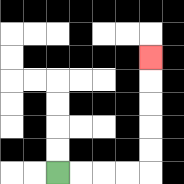{'start': '[2, 7]', 'end': '[6, 2]', 'path_directions': 'R,R,R,R,U,U,U,U,U', 'path_coordinates': '[[2, 7], [3, 7], [4, 7], [5, 7], [6, 7], [6, 6], [6, 5], [6, 4], [6, 3], [6, 2]]'}